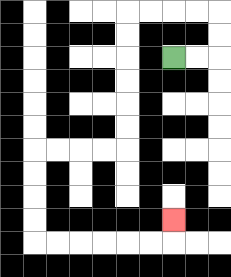{'start': '[7, 2]', 'end': '[7, 9]', 'path_directions': 'R,R,U,U,L,L,L,L,D,D,D,D,D,D,L,L,L,L,D,D,D,D,R,R,R,R,R,R,U', 'path_coordinates': '[[7, 2], [8, 2], [9, 2], [9, 1], [9, 0], [8, 0], [7, 0], [6, 0], [5, 0], [5, 1], [5, 2], [5, 3], [5, 4], [5, 5], [5, 6], [4, 6], [3, 6], [2, 6], [1, 6], [1, 7], [1, 8], [1, 9], [1, 10], [2, 10], [3, 10], [4, 10], [5, 10], [6, 10], [7, 10], [7, 9]]'}